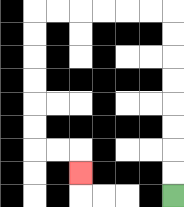{'start': '[7, 8]', 'end': '[3, 7]', 'path_directions': 'U,U,U,U,U,U,U,U,L,L,L,L,L,L,D,D,D,D,D,D,R,R,D', 'path_coordinates': '[[7, 8], [7, 7], [7, 6], [7, 5], [7, 4], [7, 3], [7, 2], [7, 1], [7, 0], [6, 0], [5, 0], [4, 0], [3, 0], [2, 0], [1, 0], [1, 1], [1, 2], [1, 3], [1, 4], [1, 5], [1, 6], [2, 6], [3, 6], [3, 7]]'}